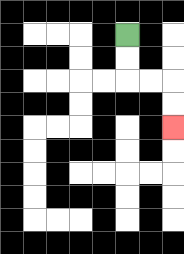{'start': '[5, 1]', 'end': '[7, 5]', 'path_directions': 'D,D,R,R,D,D', 'path_coordinates': '[[5, 1], [5, 2], [5, 3], [6, 3], [7, 3], [7, 4], [7, 5]]'}